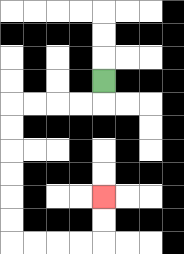{'start': '[4, 3]', 'end': '[4, 8]', 'path_directions': 'D,L,L,L,L,D,D,D,D,D,D,R,R,R,R,U,U', 'path_coordinates': '[[4, 3], [4, 4], [3, 4], [2, 4], [1, 4], [0, 4], [0, 5], [0, 6], [0, 7], [0, 8], [0, 9], [0, 10], [1, 10], [2, 10], [3, 10], [4, 10], [4, 9], [4, 8]]'}